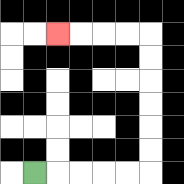{'start': '[1, 7]', 'end': '[2, 1]', 'path_directions': 'R,R,R,R,R,U,U,U,U,U,U,L,L,L,L', 'path_coordinates': '[[1, 7], [2, 7], [3, 7], [4, 7], [5, 7], [6, 7], [6, 6], [6, 5], [6, 4], [6, 3], [6, 2], [6, 1], [5, 1], [4, 1], [3, 1], [2, 1]]'}